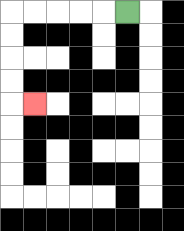{'start': '[5, 0]', 'end': '[1, 4]', 'path_directions': 'L,L,L,L,L,D,D,D,D,R', 'path_coordinates': '[[5, 0], [4, 0], [3, 0], [2, 0], [1, 0], [0, 0], [0, 1], [0, 2], [0, 3], [0, 4], [1, 4]]'}